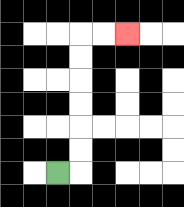{'start': '[2, 7]', 'end': '[5, 1]', 'path_directions': 'R,U,U,U,U,U,U,R,R', 'path_coordinates': '[[2, 7], [3, 7], [3, 6], [3, 5], [3, 4], [3, 3], [3, 2], [3, 1], [4, 1], [5, 1]]'}